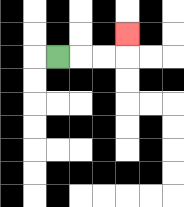{'start': '[2, 2]', 'end': '[5, 1]', 'path_directions': 'R,R,R,U', 'path_coordinates': '[[2, 2], [3, 2], [4, 2], [5, 2], [5, 1]]'}